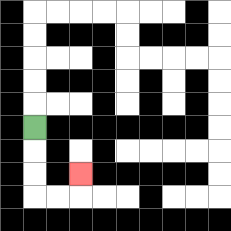{'start': '[1, 5]', 'end': '[3, 7]', 'path_directions': 'D,D,D,R,R,U', 'path_coordinates': '[[1, 5], [1, 6], [1, 7], [1, 8], [2, 8], [3, 8], [3, 7]]'}